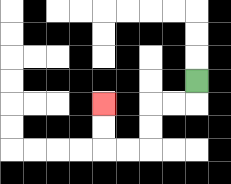{'start': '[8, 3]', 'end': '[4, 4]', 'path_directions': 'D,L,L,D,D,L,L,U,U', 'path_coordinates': '[[8, 3], [8, 4], [7, 4], [6, 4], [6, 5], [6, 6], [5, 6], [4, 6], [4, 5], [4, 4]]'}